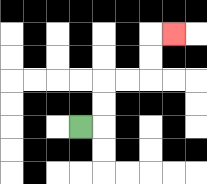{'start': '[3, 5]', 'end': '[7, 1]', 'path_directions': 'R,U,U,R,R,U,U,R', 'path_coordinates': '[[3, 5], [4, 5], [4, 4], [4, 3], [5, 3], [6, 3], [6, 2], [6, 1], [7, 1]]'}